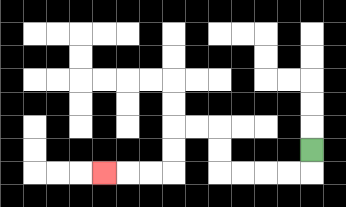{'start': '[13, 6]', 'end': '[4, 7]', 'path_directions': 'D,L,L,L,L,U,U,L,L,D,D,L,L,L', 'path_coordinates': '[[13, 6], [13, 7], [12, 7], [11, 7], [10, 7], [9, 7], [9, 6], [9, 5], [8, 5], [7, 5], [7, 6], [7, 7], [6, 7], [5, 7], [4, 7]]'}